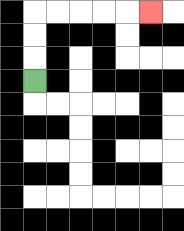{'start': '[1, 3]', 'end': '[6, 0]', 'path_directions': 'U,U,U,R,R,R,R,R', 'path_coordinates': '[[1, 3], [1, 2], [1, 1], [1, 0], [2, 0], [3, 0], [4, 0], [5, 0], [6, 0]]'}